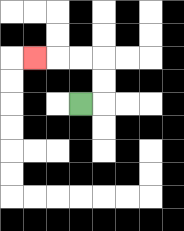{'start': '[3, 4]', 'end': '[1, 2]', 'path_directions': 'R,U,U,L,L,L', 'path_coordinates': '[[3, 4], [4, 4], [4, 3], [4, 2], [3, 2], [2, 2], [1, 2]]'}